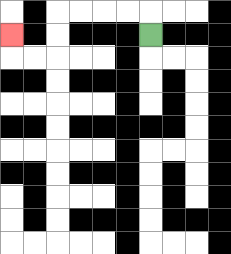{'start': '[6, 1]', 'end': '[0, 1]', 'path_directions': 'U,L,L,L,L,D,D,L,L,U', 'path_coordinates': '[[6, 1], [6, 0], [5, 0], [4, 0], [3, 0], [2, 0], [2, 1], [2, 2], [1, 2], [0, 2], [0, 1]]'}